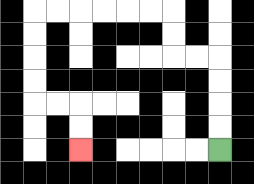{'start': '[9, 6]', 'end': '[3, 6]', 'path_directions': 'U,U,U,U,L,L,U,U,L,L,L,L,L,L,D,D,D,D,R,R,D,D', 'path_coordinates': '[[9, 6], [9, 5], [9, 4], [9, 3], [9, 2], [8, 2], [7, 2], [7, 1], [7, 0], [6, 0], [5, 0], [4, 0], [3, 0], [2, 0], [1, 0], [1, 1], [1, 2], [1, 3], [1, 4], [2, 4], [3, 4], [3, 5], [3, 6]]'}